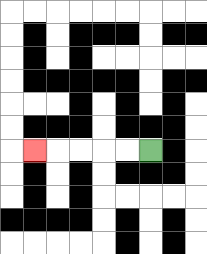{'start': '[6, 6]', 'end': '[1, 6]', 'path_directions': 'L,L,L,L,L', 'path_coordinates': '[[6, 6], [5, 6], [4, 6], [3, 6], [2, 6], [1, 6]]'}